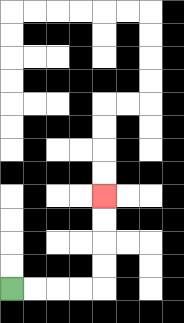{'start': '[0, 12]', 'end': '[4, 8]', 'path_directions': 'R,R,R,R,U,U,U,U', 'path_coordinates': '[[0, 12], [1, 12], [2, 12], [3, 12], [4, 12], [4, 11], [4, 10], [4, 9], [4, 8]]'}